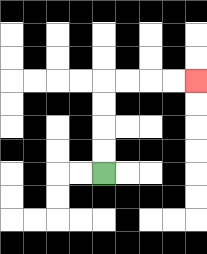{'start': '[4, 7]', 'end': '[8, 3]', 'path_directions': 'U,U,U,U,R,R,R,R', 'path_coordinates': '[[4, 7], [4, 6], [4, 5], [4, 4], [4, 3], [5, 3], [6, 3], [7, 3], [8, 3]]'}